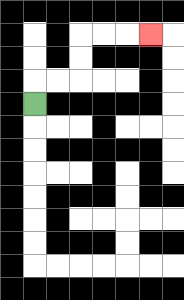{'start': '[1, 4]', 'end': '[6, 1]', 'path_directions': 'U,R,R,U,U,R,R,R', 'path_coordinates': '[[1, 4], [1, 3], [2, 3], [3, 3], [3, 2], [3, 1], [4, 1], [5, 1], [6, 1]]'}